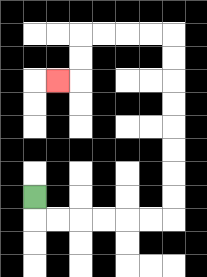{'start': '[1, 8]', 'end': '[2, 3]', 'path_directions': 'D,R,R,R,R,R,R,U,U,U,U,U,U,U,U,L,L,L,L,D,D,L', 'path_coordinates': '[[1, 8], [1, 9], [2, 9], [3, 9], [4, 9], [5, 9], [6, 9], [7, 9], [7, 8], [7, 7], [7, 6], [7, 5], [7, 4], [7, 3], [7, 2], [7, 1], [6, 1], [5, 1], [4, 1], [3, 1], [3, 2], [3, 3], [2, 3]]'}